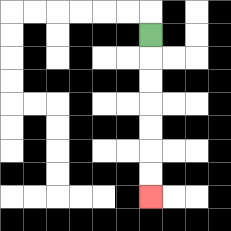{'start': '[6, 1]', 'end': '[6, 8]', 'path_directions': 'D,D,D,D,D,D,D', 'path_coordinates': '[[6, 1], [6, 2], [6, 3], [6, 4], [6, 5], [6, 6], [6, 7], [6, 8]]'}